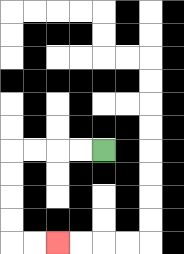{'start': '[4, 6]', 'end': '[2, 10]', 'path_directions': 'L,L,L,L,D,D,D,D,R,R', 'path_coordinates': '[[4, 6], [3, 6], [2, 6], [1, 6], [0, 6], [0, 7], [0, 8], [0, 9], [0, 10], [1, 10], [2, 10]]'}